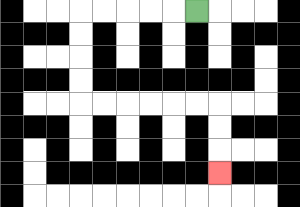{'start': '[8, 0]', 'end': '[9, 7]', 'path_directions': 'L,L,L,L,L,D,D,D,D,R,R,R,R,R,R,D,D,D', 'path_coordinates': '[[8, 0], [7, 0], [6, 0], [5, 0], [4, 0], [3, 0], [3, 1], [3, 2], [3, 3], [3, 4], [4, 4], [5, 4], [6, 4], [7, 4], [8, 4], [9, 4], [9, 5], [9, 6], [9, 7]]'}